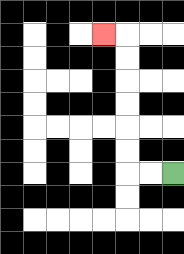{'start': '[7, 7]', 'end': '[4, 1]', 'path_directions': 'L,L,U,U,U,U,U,U,L', 'path_coordinates': '[[7, 7], [6, 7], [5, 7], [5, 6], [5, 5], [5, 4], [5, 3], [5, 2], [5, 1], [4, 1]]'}